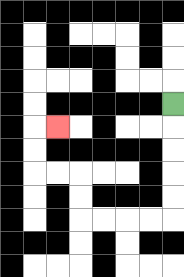{'start': '[7, 4]', 'end': '[2, 5]', 'path_directions': 'D,D,D,D,D,L,L,L,L,U,U,L,L,U,U,R', 'path_coordinates': '[[7, 4], [7, 5], [7, 6], [7, 7], [7, 8], [7, 9], [6, 9], [5, 9], [4, 9], [3, 9], [3, 8], [3, 7], [2, 7], [1, 7], [1, 6], [1, 5], [2, 5]]'}